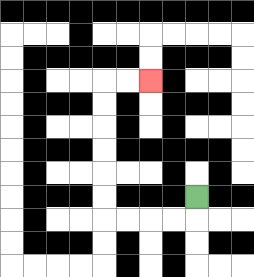{'start': '[8, 8]', 'end': '[6, 3]', 'path_directions': 'D,L,L,L,L,U,U,U,U,U,U,R,R', 'path_coordinates': '[[8, 8], [8, 9], [7, 9], [6, 9], [5, 9], [4, 9], [4, 8], [4, 7], [4, 6], [4, 5], [4, 4], [4, 3], [5, 3], [6, 3]]'}